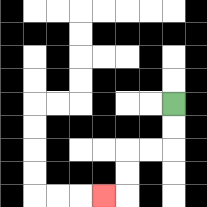{'start': '[7, 4]', 'end': '[4, 8]', 'path_directions': 'D,D,L,L,D,D,L', 'path_coordinates': '[[7, 4], [7, 5], [7, 6], [6, 6], [5, 6], [5, 7], [5, 8], [4, 8]]'}